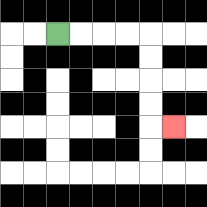{'start': '[2, 1]', 'end': '[7, 5]', 'path_directions': 'R,R,R,R,D,D,D,D,R', 'path_coordinates': '[[2, 1], [3, 1], [4, 1], [5, 1], [6, 1], [6, 2], [6, 3], [6, 4], [6, 5], [7, 5]]'}